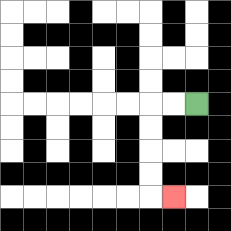{'start': '[8, 4]', 'end': '[7, 8]', 'path_directions': 'L,L,D,D,D,D,R', 'path_coordinates': '[[8, 4], [7, 4], [6, 4], [6, 5], [6, 6], [6, 7], [6, 8], [7, 8]]'}